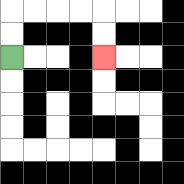{'start': '[0, 2]', 'end': '[4, 2]', 'path_directions': 'U,U,R,R,R,R,D,D', 'path_coordinates': '[[0, 2], [0, 1], [0, 0], [1, 0], [2, 0], [3, 0], [4, 0], [4, 1], [4, 2]]'}